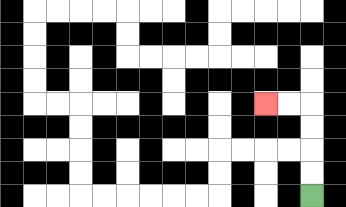{'start': '[13, 8]', 'end': '[11, 4]', 'path_directions': 'U,U,U,U,L,L', 'path_coordinates': '[[13, 8], [13, 7], [13, 6], [13, 5], [13, 4], [12, 4], [11, 4]]'}